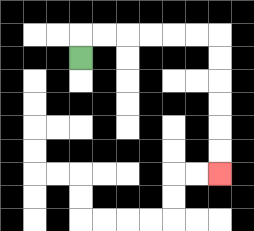{'start': '[3, 2]', 'end': '[9, 7]', 'path_directions': 'U,R,R,R,R,R,R,D,D,D,D,D,D', 'path_coordinates': '[[3, 2], [3, 1], [4, 1], [5, 1], [6, 1], [7, 1], [8, 1], [9, 1], [9, 2], [9, 3], [9, 4], [9, 5], [9, 6], [9, 7]]'}